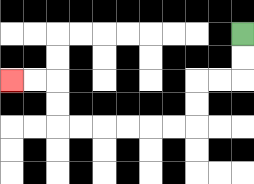{'start': '[10, 1]', 'end': '[0, 3]', 'path_directions': 'D,D,L,L,D,D,L,L,L,L,L,L,U,U,L,L', 'path_coordinates': '[[10, 1], [10, 2], [10, 3], [9, 3], [8, 3], [8, 4], [8, 5], [7, 5], [6, 5], [5, 5], [4, 5], [3, 5], [2, 5], [2, 4], [2, 3], [1, 3], [0, 3]]'}